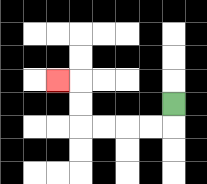{'start': '[7, 4]', 'end': '[2, 3]', 'path_directions': 'D,L,L,L,L,U,U,L', 'path_coordinates': '[[7, 4], [7, 5], [6, 5], [5, 5], [4, 5], [3, 5], [3, 4], [3, 3], [2, 3]]'}